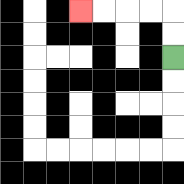{'start': '[7, 2]', 'end': '[3, 0]', 'path_directions': 'U,U,L,L,L,L', 'path_coordinates': '[[7, 2], [7, 1], [7, 0], [6, 0], [5, 0], [4, 0], [3, 0]]'}